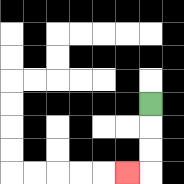{'start': '[6, 4]', 'end': '[5, 7]', 'path_directions': 'D,D,D,L', 'path_coordinates': '[[6, 4], [6, 5], [6, 6], [6, 7], [5, 7]]'}